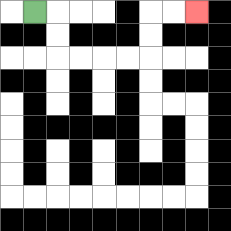{'start': '[1, 0]', 'end': '[8, 0]', 'path_directions': 'R,D,D,R,R,R,R,U,U,R,R', 'path_coordinates': '[[1, 0], [2, 0], [2, 1], [2, 2], [3, 2], [4, 2], [5, 2], [6, 2], [6, 1], [6, 0], [7, 0], [8, 0]]'}